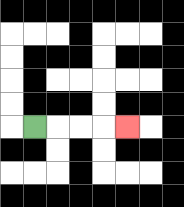{'start': '[1, 5]', 'end': '[5, 5]', 'path_directions': 'R,R,R,R', 'path_coordinates': '[[1, 5], [2, 5], [3, 5], [4, 5], [5, 5]]'}